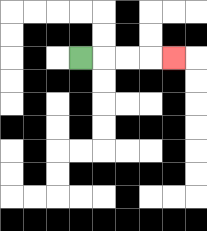{'start': '[3, 2]', 'end': '[7, 2]', 'path_directions': 'R,R,R,R', 'path_coordinates': '[[3, 2], [4, 2], [5, 2], [6, 2], [7, 2]]'}